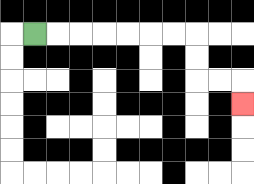{'start': '[1, 1]', 'end': '[10, 4]', 'path_directions': 'R,R,R,R,R,R,R,D,D,R,R,D', 'path_coordinates': '[[1, 1], [2, 1], [3, 1], [4, 1], [5, 1], [6, 1], [7, 1], [8, 1], [8, 2], [8, 3], [9, 3], [10, 3], [10, 4]]'}